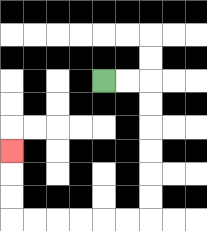{'start': '[4, 3]', 'end': '[0, 6]', 'path_directions': 'R,R,D,D,D,D,D,D,L,L,L,L,L,L,U,U,U', 'path_coordinates': '[[4, 3], [5, 3], [6, 3], [6, 4], [6, 5], [6, 6], [6, 7], [6, 8], [6, 9], [5, 9], [4, 9], [3, 9], [2, 9], [1, 9], [0, 9], [0, 8], [0, 7], [0, 6]]'}